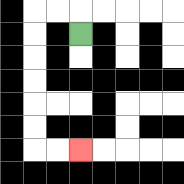{'start': '[3, 1]', 'end': '[3, 6]', 'path_directions': 'U,L,L,D,D,D,D,D,D,R,R', 'path_coordinates': '[[3, 1], [3, 0], [2, 0], [1, 0], [1, 1], [1, 2], [1, 3], [1, 4], [1, 5], [1, 6], [2, 6], [3, 6]]'}